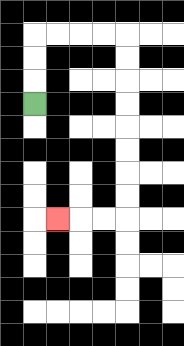{'start': '[1, 4]', 'end': '[2, 9]', 'path_directions': 'U,U,U,R,R,R,R,D,D,D,D,D,D,D,D,L,L,L', 'path_coordinates': '[[1, 4], [1, 3], [1, 2], [1, 1], [2, 1], [3, 1], [4, 1], [5, 1], [5, 2], [5, 3], [5, 4], [5, 5], [5, 6], [5, 7], [5, 8], [5, 9], [4, 9], [3, 9], [2, 9]]'}